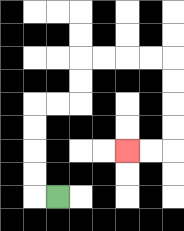{'start': '[2, 8]', 'end': '[5, 6]', 'path_directions': 'L,U,U,U,U,R,R,U,U,R,R,R,R,D,D,D,D,L,L', 'path_coordinates': '[[2, 8], [1, 8], [1, 7], [1, 6], [1, 5], [1, 4], [2, 4], [3, 4], [3, 3], [3, 2], [4, 2], [5, 2], [6, 2], [7, 2], [7, 3], [7, 4], [7, 5], [7, 6], [6, 6], [5, 6]]'}